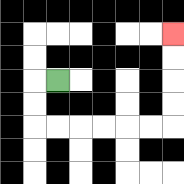{'start': '[2, 3]', 'end': '[7, 1]', 'path_directions': 'L,D,D,R,R,R,R,R,R,U,U,U,U', 'path_coordinates': '[[2, 3], [1, 3], [1, 4], [1, 5], [2, 5], [3, 5], [4, 5], [5, 5], [6, 5], [7, 5], [7, 4], [7, 3], [7, 2], [7, 1]]'}